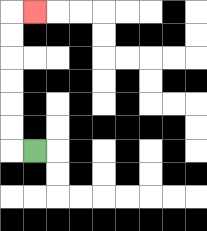{'start': '[1, 6]', 'end': '[1, 0]', 'path_directions': 'L,U,U,U,U,U,U,R', 'path_coordinates': '[[1, 6], [0, 6], [0, 5], [0, 4], [0, 3], [0, 2], [0, 1], [0, 0], [1, 0]]'}